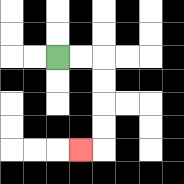{'start': '[2, 2]', 'end': '[3, 6]', 'path_directions': 'R,R,D,D,D,D,L', 'path_coordinates': '[[2, 2], [3, 2], [4, 2], [4, 3], [4, 4], [4, 5], [4, 6], [3, 6]]'}